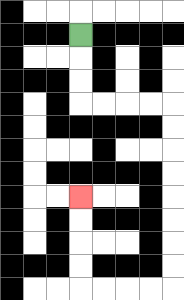{'start': '[3, 1]', 'end': '[3, 8]', 'path_directions': 'D,D,D,R,R,R,R,D,D,D,D,D,D,D,D,L,L,L,L,U,U,U,U', 'path_coordinates': '[[3, 1], [3, 2], [3, 3], [3, 4], [4, 4], [5, 4], [6, 4], [7, 4], [7, 5], [7, 6], [7, 7], [7, 8], [7, 9], [7, 10], [7, 11], [7, 12], [6, 12], [5, 12], [4, 12], [3, 12], [3, 11], [3, 10], [3, 9], [3, 8]]'}